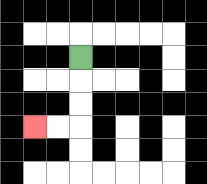{'start': '[3, 2]', 'end': '[1, 5]', 'path_directions': 'D,D,D,L,L', 'path_coordinates': '[[3, 2], [3, 3], [3, 4], [3, 5], [2, 5], [1, 5]]'}